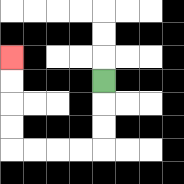{'start': '[4, 3]', 'end': '[0, 2]', 'path_directions': 'D,D,D,L,L,L,L,U,U,U,U', 'path_coordinates': '[[4, 3], [4, 4], [4, 5], [4, 6], [3, 6], [2, 6], [1, 6], [0, 6], [0, 5], [0, 4], [0, 3], [0, 2]]'}